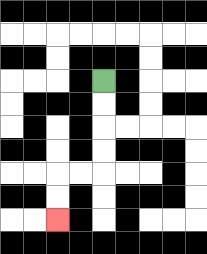{'start': '[4, 3]', 'end': '[2, 9]', 'path_directions': 'D,D,D,D,L,L,D,D', 'path_coordinates': '[[4, 3], [4, 4], [4, 5], [4, 6], [4, 7], [3, 7], [2, 7], [2, 8], [2, 9]]'}